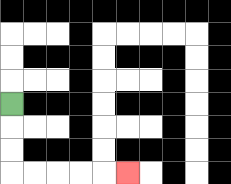{'start': '[0, 4]', 'end': '[5, 7]', 'path_directions': 'D,D,D,R,R,R,R,R', 'path_coordinates': '[[0, 4], [0, 5], [0, 6], [0, 7], [1, 7], [2, 7], [3, 7], [4, 7], [5, 7]]'}